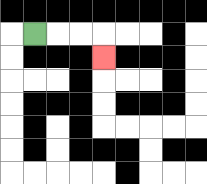{'start': '[1, 1]', 'end': '[4, 2]', 'path_directions': 'R,R,R,D', 'path_coordinates': '[[1, 1], [2, 1], [3, 1], [4, 1], [4, 2]]'}